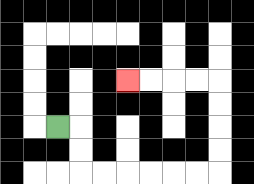{'start': '[2, 5]', 'end': '[5, 3]', 'path_directions': 'R,D,D,R,R,R,R,R,R,U,U,U,U,L,L,L,L', 'path_coordinates': '[[2, 5], [3, 5], [3, 6], [3, 7], [4, 7], [5, 7], [6, 7], [7, 7], [8, 7], [9, 7], [9, 6], [9, 5], [9, 4], [9, 3], [8, 3], [7, 3], [6, 3], [5, 3]]'}